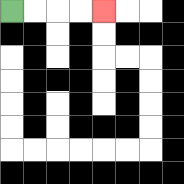{'start': '[0, 0]', 'end': '[4, 0]', 'path_directions': 'R,R,R,R', 'path_coordinates': '[[0, 0], [1, 0], [2, 0], [3, 0], [4, 0]]'}